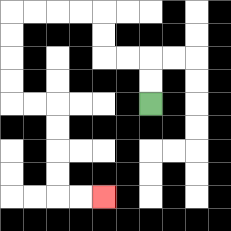{'start': '[6, 4]', 'end': '[4, 8]', 'path_directions': 'U,U,L,L,U,U,L,L,L,L,D,D,D,D,R,R,D,D,D,D,R,R', 'path_coordinates': '[[6, 4], [6, 3], [6, 2], [5, 2], [4, 2], [4, 1], [4, 0], [3, 0], [2, 0], [1, 0], [0, 0], [0, 1], [0, 2], [0, 3], [0, 4], [1, 4], [2, 4], [2, 5], [2, 6], [2, 7], [2, 8], [3, 8], [4, 8]]'}